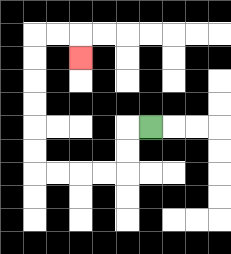{'start': '[6, 5]', 'end': '[3, 2]', 'path_directions': 'L,D,D,L,L,L,L,U,U,U,U,U,U,R,R,D', 'path_coordinates': '[[6, 5], [5, 5], [5, 6], [5, 7], [4, 7], [3, 7], [2, 7], [1, 7], [1, 6], [1, 5], [1, 4], [1, 3], [1, 2], [1, 1], [2, 1], [3, 1], [3, 2]]'}